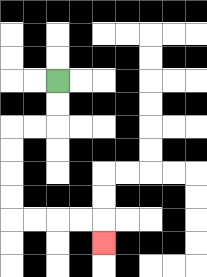{'start': '[2, 3]', 'end': '[4, 10]', 'path_directions': 'D,D,L,L,D,D,D,D,R,R,R,R,D', 'path_coordinates': '[[2, 3], [2, 4], [2, 5], [1, 5], [0, 5], [0, 6], [0, 7], [0, 8], [0, 9], [1, 9], [2, 9], [3, 9], [4, 9], [4, 10]]'}